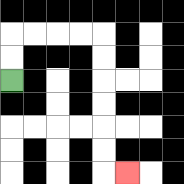{'start': '[0, 3]', 'end': '[5, 7]', 'path_directions': 'U,U,R,R,R,R,D,D,D,D,D,D,R', 'path_coordinates': '[[0, 3], [0, 2], [0, 1], [1, 1], [2, 1], [3, 1], [4, 1], [4, 2], [4, 3], [4, 4], [4, 5], [4, 6], [4, 7], [5, 7]]'}